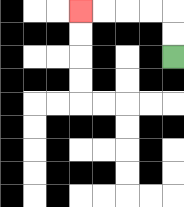{'start': '[7, 2]', 'end': '[3, 0]', 'path_directions': 'U,U,L,L,L,L', 'path_coordinates': '[[7, 2], [7, 1], [7, 0], [6, 0], [5, 0], [4, 0], [3, 0]]'}